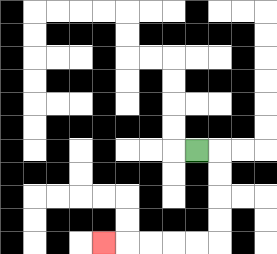{'start': '[8, 6]', 'end': '[4, 10]', 'path_directions': 'R,D,D,D,D,L,L,L,L,L', 'path_coordinates': '[[8, 6], [9, 6], [9, 7], [9, 8], [9, 9], [9, 10], [8, 10], [7, 10], [6, 10], [5, 10], [4, 10]]'}